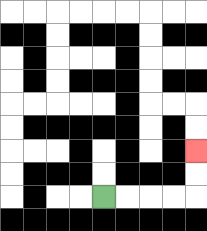{'start': '[4, 8]', 'end': '[8, 6]', 'path_directions': 'R,R,R,R,U,U', 'path_coordinates': '[[4, 8], [5, 8], [6, 8], [7, 8], [8, 8], [8, 7], [8, 6]]'}